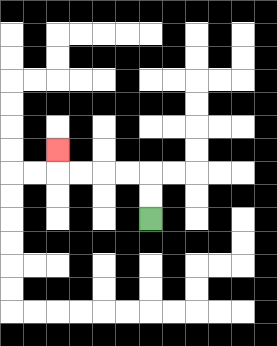{'start': '[6, 9]', 'end': '[2, 6]', 'path_directions': 'U,U,L,L,L,L,U', 'path_coordinates': '[[6, 9], [6, 8], [6, 7], [5, 7], [4, 7], [3, 7], [2, 7], [2, 6]]'}